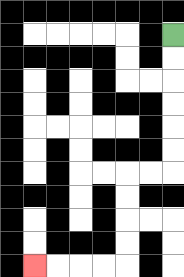{'start': '[7, 1]', 'end': '[1, 11]', 'path_directions': 'D,D,D,D,D,D,L,L,D,D,D,D,L,L,L,L', 'path_coordinates': '[[7, 1], [7, 2], [7, 3], [7, 4], [7, 5], [7, 6], [7, 7], [6, 7], [5, 7], [5, 8], [5, 9], [5, 10], [5, 11], [4, 11], [3, 11], [2, 11], [1, 11]]'}